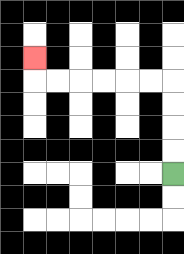{'start': '[7, 7]', 'end': '[1, 2]', 'path_directions': 'U,U,U,U,L,L,L,L,L,L,U', 'path_coordinates': '[[7, 7], [7, 6], [7, 5], [7, 4], [7, 3], [6, 3], [5, 3], [4, 3], [3, 3], [2, 3], [1, 3], [1, 2]]'}